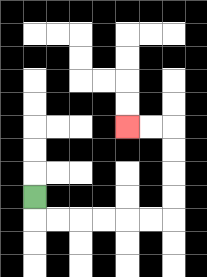{'start': '[1, 8]', 'end': '[5, 5]', 'path_directions': 'D,R,R,R,R,R,R,U,U,U,U,L,L', 'path_coordinates': '[[1, 8], [1, 9], [2, 9], [3, 9], [4, 9], [5, 9], [6, 9], [7, 9], [7, 8], [7, 7], [7, 6], [7, 5], [6, 5], [5, 5]]'}